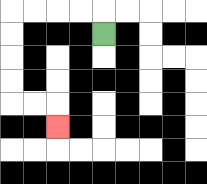{'start': '[4, 1]', 'end': '[2, 5]', 'path_directions': 'U,L,L,L,L,D,D,D,D,R,R,D', 'path_coordinates': '[[4, 1], [4, 0], [3, 0], [2, 0], [1, 0], [0, 0], [0, 1], [0, 2], [0, 3], [0, 4], [1, 4], [2, 4], [2, 5]]'}